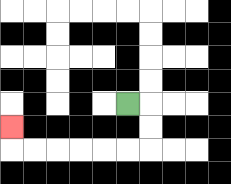{'start': '[5, 4]', 'end': '[0, 5]', 'path_directions': 'R,D,D,L,L,L,L,L,L,U', 'path_coordinates': '[[5, 4], [6, 4], [6, 5], [6, 6], [5, 6], [4, 6], [3, 6], [2, 6], [1, 6], [0, 6], [0, 5]]'}